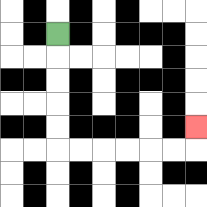{'start': '[2, 1]', 'end': '[8, 5]', 'path_directions': 'D,D,D,D,D,R,R,R,R,R,R,U', 'path_coordinates': '[[2, 1], [2, 2], [2, 3], [2, 4], [2, 5], [2, 6], [3, 6], [4, 6], [5, 6], [6, 6], [7, 6], [8, 6], [8, 5]]'}